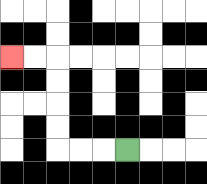{'start': '[5, 6]', 'end': '[0, 2]', 'path_directions': 'L,L,L,U,U,U,U,L,L', 'path_coordinates': '[[5, 6], [4, 6], [3, 6], [2, 6], [2, 5], [2, 4], [2, 3], [2, 2], [1, 2], [0, 2]]'}